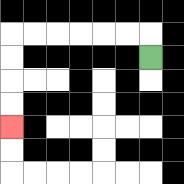{'start': '[6, 2]', 'end': '[0, 5]', 'path_directions': 'U,L,L,L,L,L,L,D,D,D,D', 'path_coordinates': '[[6, 2], [6, 1], [5, 1], [4, 1], [3, 1], [2, 1], [1, 1], [0, 1], [0, 2], [0, 3], [0, 4], [0, 5]]'}